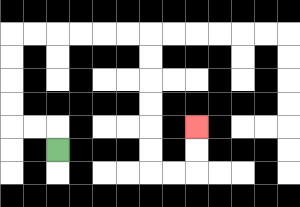{'start': '[2, 6]', 'end': '[8, 5]', 'path_directions': 'U,L,L,U,U,U,U,R,R,R,R,R,R,D,D,D,D,D,D,R,R,U,U', 'path_coordinates': '[[2, 6], [2, 5], [1, 5], [0, 5], [0, 4], [0, 3], [0, 2], [0, 1], [1, 1], [2, 1], [3, 1], [4, 1], [5, 1], [6, 1], [6, 2], [6, 3], [6, 4], [6, 5], [6, 6], [6, 7], [7, 7], [8, 7], [8, 6], [8, 5]]'}